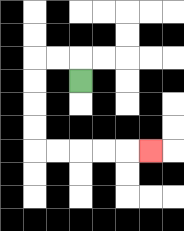{'start': '[3, 3]', 'end': '[6, 6]', 'path_directions': 'U,L,L,D,D,D,D,R,R,R,R,R', 'path_coordinates': '[[3, 3], [3, 2], [2, 2], [1, 2], [1, 3], [1, 4], [1, 5], [1, 6], [2, 6], [3, 6], [4, 6], [5, 6], [6, 6]]'}